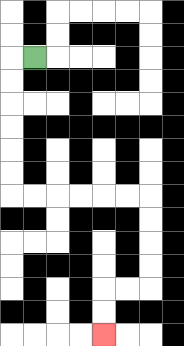{'start': '[1, 2]', 'end': '[4, 14]', 'path_directions': 'L,D,D,D,D,D,D,R,R,R,R,R,R,D,D,D,D,L,L,D,D', 'path_coordinates': '[[1, 2], [0, 2], [0, 3], [0, 4], [0, 5], [0, 6], [0, 7], [0, 8], [1, 8], [2, 8], [3, 8], [4, 8], [5, 8], [6, 8], [6, 9], [6, 10], [6, 11], [6, 12], [5, 12], [4, 12], [4, 13], [4, 14]]'}